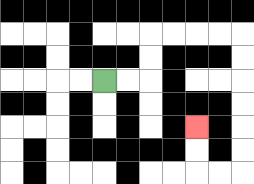{'start': '[4, 3]', 'end': '[8, 5]', 'path_directions': 'R,R,U,U,R,R,R,R,D,D,D,D,D,D,L,L,U,U', 'path_coordinates': '[[4, 3], [5, 3], [6, 3], [6, 2], [6, 1], [7, 1], [8, 1], [9, 1], [10, 1], [10, 2], [10, 3], [10, 4], [10, 5], [10, 6], [10, 7], [9, 7], [8, 7], [8, 6], [8, 5]]'}